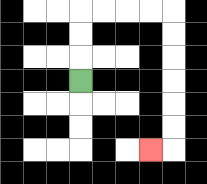{'start': '[3, 3]', 'end': '[6, 6]', 'path_directions': 'U,U,U,R,R,R,R,D,D,D,D,D,D,L', 'path_coordinates': '[[3, 3], [3, 2], [3, 1], [3, 0], [4, 0], [5, 0], [6, 0], [7, 0], [7, 1], [7, 2], [7, 3], [7, 4], [7, 5], [7, 6], [6, 6]]'}